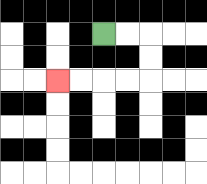{'start': '[4, 1]', 'end': '[2, 3]', 'path_directions': 'R,R,D,D,L,L,L,L', 'path_coordinates': '[[4, 1], [5, 1], [6, 1], [6, 2], [6, 3], [5, 3], [4, 3], [3, 3], [2, 3]]'}